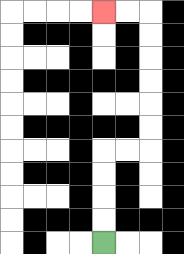{'start': '[4, 10]', 'end': '[4, 0]', 'path_directions': 'U,U,U,U,R,R,U,U,U,U,U,U,L,L', 'path_coordinates': '[[4, 10], [4, 9], [4, 8], [4, 7], [4, 6], [5, 6], [6, 6], [6, 5], [6, 4], [6, 3], [6, 2], [6, 1], [6, 0], [5, 0], [4, 0]]'}